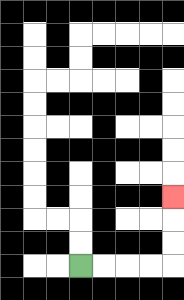{'start': '[3, 11]', 'end': '[7, 8]', 'path_directions': 'R,R,R,R,U,U,U', 'path_coordinates': '[[3, 11], [4, 11], [5, 11], [6, 11], [7, 11], [7, 10], [7, 9], [7, 8]]'}